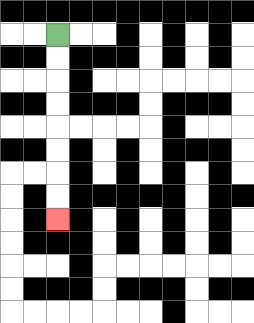{'start': '[2, 1]', 'end': '[2, 9]', 'path_directions': 'D,D,D,D,D,D,D,D', 'path_coordinates': '[[2, 1], [2, 2], [2, 3], [2, 4], [2, 5], [2, 6], [2, 7], [2, 8], [2, 9]]'}